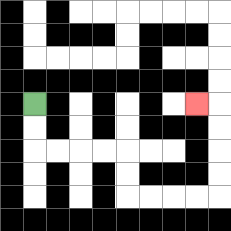{'start': '[1, 4]', 'end': '[8, 4]', 'path_directions': 'D,D,R,R,R,R,D,D,R,R,R,R,U,U,U,U,L', 'path_coordinates': '[[1, 4], [1, 5], [1, 6], [2, 6], [3, 6], [4, 6], [5, 6], [5, 7], [5, 8], [6, 8], [7, 8], [8, 8], [9, 8], [9, 7], [9, 6], [9, 5], [9, 4], [8, 4]]'}